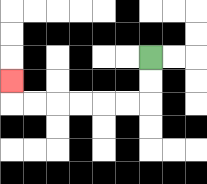{'start': '[6, 2]', 'end': '[0, 3]', 'path_directions': 'D,D,L,L,L,L,L,L,U', 'path_coordinates': '[[6, 2], [6, 3], [6, 4], [5, 4], [4, 4], [3, 4], [2, 4], [1, 4], [0, 4], [0, 3]]'}